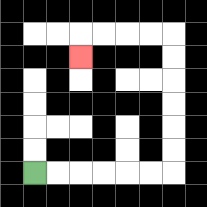{'start': '[1, 7]', 'end': '[3, 2]', 'path_directions': 'R,R,R,R,R,R,U,U,U,U,U,U,L,L,L,L,D', 'path_coordinates': '[[1, 7], [2, 7], [3, 7], [4, 7], [5, 7], [6, 7], [7, 7], [7, 6], [7, 5], [7, 4], [7, 3], [7, 2], [7, 1], [6, 1], [5, 1], [4, 1], [3, 1], [3, 2]]'}